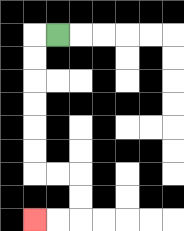{'start': '[2, 1]', 'end': '[1, 9]', 'path_directions': 'L,D,D,D,D,D,D,R,R,D,D,L,L', 'path_coordinates': '[[2, 1], [1, 1], [1, 2], [1, 3], [1, 4], [1, 5], [1, 6], [1, 7], [2, 7], [3, 7], [3, 8], [3, 9], [2, 9], [1, 9]]'}